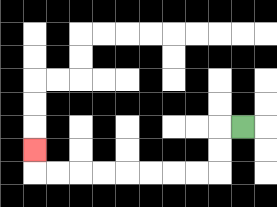{'start': '[10, 5]', 'end': '[1, 6]', 'path_directions': 'L,D,D,L,L,L,L,L,L,L,L,U', 'path_coordinates': '[[10, 5], [9, 5], [9, 6], [9, 7], [8, 7], [7, 7], [6, 7], [5, 7], [4, 7], [3, 7], [2, 7], [1, 7], [1, 6]]'}